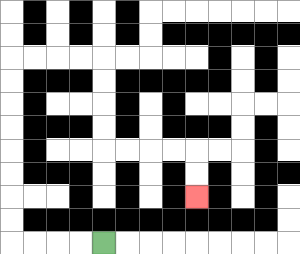{'start': '[4, 10]', 'end': '[8, 8]', 'path_directions': 'L,L,L,L,U,U,U,U,U,U,U,U,R,R,R,R,D,D,D,D,R,R,R,R,D,D', 'path_coordinates': '[[4, 10], [3, 10], [2, 10], [1, 10], [0, 10], [0, 9], [0, 8], [0, 7], [0, 6], [0, 5], [0, 4], [0, 3], [0, 2], [1, 2], [2, 2], [3, 2], [4, 2], [4, 3], [4, 4], [4, 5], [4, 6], [5, 6], [6, 6], [7, 6], [8, 6], [8, 7], [8, 8]]'}